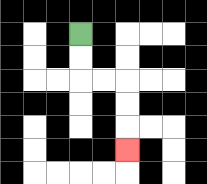{'start': '[3, 1]', 'end': '[5, 6]', 'path_directions': 'D,D,R,R,D,D,D', 'path_coordinates': '[[3, 1], [3, 2], [3, 3], [4, 3], [5, 3], [5, 4], [5, 5], [5, 6]]'}